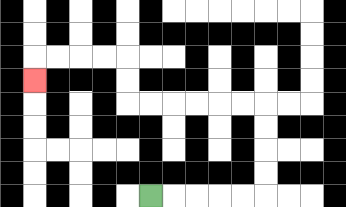{'start': '[6, 8]', 'end': '[1, 3]', 'path_directions': 'R,R,R,R,R,U,U,U,U,L,L,L,L,L,L,U,U,L,L,L,L,D', 'path_coordinates': '[[6, 8], [7, 8], [8, 8], [9, 8], [10, 8], [11, 8], [11, 7], [11, 6], [11, 5], [11, 4], [10, 4], [9, 4], [8, 4], [7, 4], [6, 4], [5, 4], [5, 3], [5, 2], [4, 2], [3, 2], [2, 2], [1, 2], [1, 3]]'}